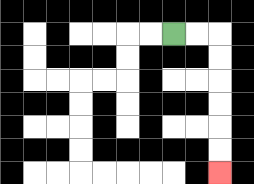{'start': '[7, 1]', 'end': '[9, 7]', 'path_directions': 'R,R,D,D,D,D,D,D', 'path_coordinates': '[[7, 1], [8, 1], [9, 1], [9, 2], [9, 3], [9, 4], [9, 5], [9, 6], [9, 7]]'}